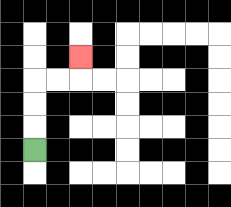{'start': '[1, 6]', 'end': '[3, 2]', 'path_directions': 'U,U,U,R,R,U', 'path_coordinates': '[[1, 6], [1, 5], [1, 4], [1, 3], [2, 3], [3, 3], [3, 2]]'}